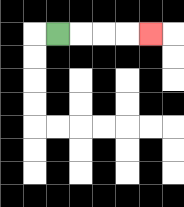{'start': '[2, 1]', 'end': '[6, 1]', 'path_directions': 'R,R,R,R', 'path_coordinates': '[[2, 1], [3, 1], [4, 1], [5, 1], [6, 1]]'}